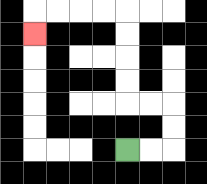{'start': '[5, 6]', 'end': '[1, 1]', 'path_directions': 'R,R,U,U,L,L,U,U,U,U,L,L,L,L,D', 'path_coordinates': '[[5, 6], [6, 6], [7, 6], [7, 5], [7, 4], [6, 4], [5, 4], [5, 3], [5, 2], [5, 1], [5, 0], [4, 0], [3, 0], [2, 0], [1, 0], [1, 1]]'}